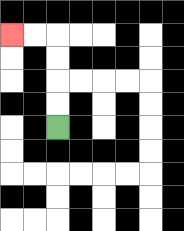{'start': '[2, 5]', 'end': '[0, 1]', 'path_directions': 'U,U,U,U,L,L', 'path_coordinates': '[[2, 5], [2, 4], [2, 3], [2, 2], [2, 1], [1, 1], [0, 1]]'}